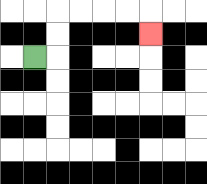{'start': '[1, 2]', 'end': '[6, 1]', 'path_directions': 'R,U,U,R,R,R,R,D', 'path_coordinates': '[[1, 2], [2, 2], [2, 1], [2, 0], [3, 0], [4, 0], [5, 0], [6, 0], [6, 1]]'}